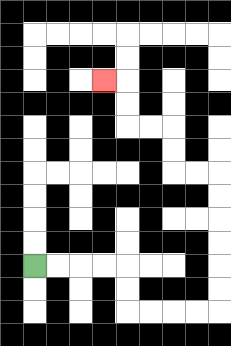{'start': '[1, 11]', 'end': '[4, 3]', 'path_directions': 'R,R,R,R,D,D,R,R,R,R,U,U,U,U,U,U,L,L,U,U,L,L,U,U,L', 'path_coordinates': '[[1, 11], [2, 11], [3, 11], [4, 11], [5, 11], [5, 12], [5, 13], [6, 13], [7, 13], [8, 13], [9, 13], [9, 12], [9, 11], [9, 10], [9, 9], [9, 8], [9, 7], [8, 7], [7, 7], [7, 6], [7, 5], [6, 5], [5, 5], [5, 4], [5, 3], [4, 3]]'}